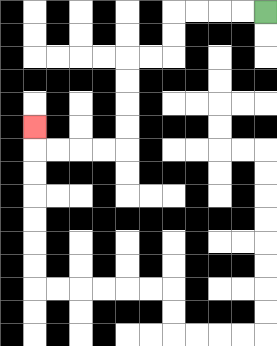{'start': '[11, 0]', 'end': '[1, 5]', 'path_directions': 'L,L,L,L,D,D,L,L,D,D,D,D,L,L,L,L,U', 'path_coordinates': '[[11, 0], [10, 0], [9, 0], [8, 0], [7, 0], [7, 1], [7, 2], [6, 2], [5, 2], [5, 3], [5, 4], [5, 5], [5, 6], [4, 6], [3, 6], [2, 6], [1, 6], [1, 5]]'}